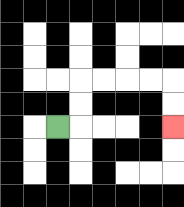{'start': '[2, 5]', 'end': '[7, 5]', 'path_directions': 'R,U,U,R,R,R,R,D,D', 'path_coordinates': '[[2, 5], [3, 5], [3, 4], [3, 3], [4, 3], [5, 3], [6, 3], [7, 3], [7, 4], [7, 5]]'}